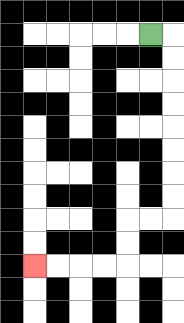{'start': '[6, 1]', 'end': '[1, 11]', 'path_directions': 'R,D,D,D,D,D,D,D,D,L,L,D,D,L,L,L,L', 'path_coordinates': '[[6, 1], [7, 1], [7, 2], [7, 3], [7, 4], [7, 5], [7, 6], [7, 7], [7, 8], [7, 9], [6, 9], [5, 9], [5, 10], [5, 11], [4, 11], [3, 11], [2, 11], [1, 11]]'}